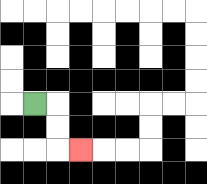{'start': '[1, 4]', 'end': '[3, 6]', 'path_directions': 'R,D,D,R', 'path_coordinates': '[[1, 4], [2, 4], [2, 5], [2, 6], [3, 6]]'}